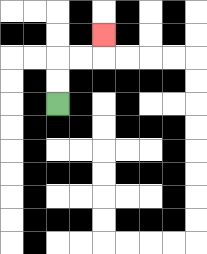{'start': '[2, 4]', 'end': '[4, 1]', 'path_directions': 'U,U,R,R,U', 'path_coordinates': '[[2, 4], [2, 3], [2, 2], [3, 2], [4, 2], [4, 1]]'}